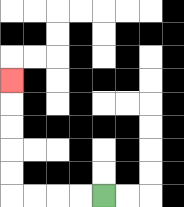{'start': '[4, 8]', 'end': '[0, 3]', 'path_directions': 'L,L,L,L,U,U,U,U,U', 'path_coordinates': '[[4, 8], [3, 8], [2, 8], [1, 8], [0, 8], [0, 7], [0, 6], [0, 5], [0, 4], [0, 3]]'}